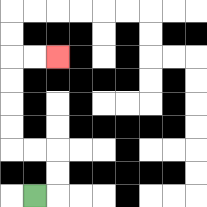{'start': '[1, 8]', 'end': '[2, 2]', 'path_directions': 'R,U,U,L,L,U,U,U,U,R,R', 'path_coordinates': '[[1, 8], [2, 8], [2, 7], [2, 6], [1, 6], [0, 6], [0, 5], [0, 4], [0, 3], [0, 2], [1, 2], [2, 2]]'}